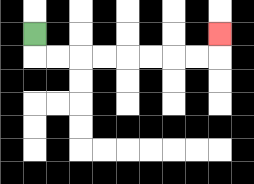{'start': '[1, 1]', 'end': '[9, 1]', 'path_directions': 'D,R,R,R,R,R,R,R,R,U', 'path_coordinates': '[[1, 1], [1, 2], [2, 2], [3, 2], [4, 2], [5, 2], [6, 2], [7, 2], [8, 2], [9, 2], [9, 1]]'}